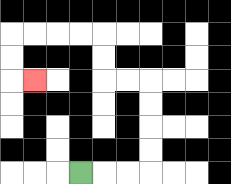{'start': '[3, 7]', 'end': '[1, 3]', 'path_directions': 'R,R,R,U,U,U,U,L,L,U,U,L,L,L,L,D,D,R', 'path_coordinates': '[[3, 7], [4, 7], [5, 7], [6, 7], [6, 6], [6, 5], [6, 4], [6, 3], [5, 3], [4, 3], [4, 2], [4, 1], [3, 1], [2, 1], [1, 1], [0, 1], [0, 2], [0, 3], [1, 3]]'}